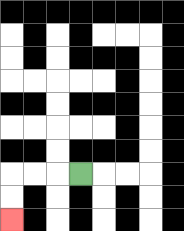{'start': '[3, 7]', 'end': '[0, 9]', 'path_directions': 'L,L,L,D,D', 'path_coordinates': '[[3, 7], [2, 7], [1, 7], [0, 7], [0, 8], [0, 9]]'}